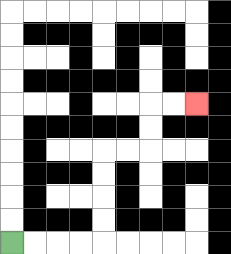{'start': '[0, 10]', 'end': '[8, 4]', 'path_directions': 'R,R,R,R,U,U,U,U,R,R,U,U,R,R', 'path_coordinates': '[[0, 10], [1, 10], [2, 10], [3, 10], [4, 10], [4, 9], [4, 8], [4, 7], [4, 6], [5, 6], [6, 6], [6, 5], [6, 4], [7, 4], [8, 4]]'}